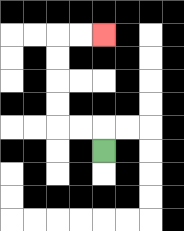{'start': '[4, 6]', 'end': '[4, 1]', 'path_directions': 'U,L,L,U,U,U,U,R,R', 'path_coordinates': '[[4, 6], [4, 5], [3, 5], [2, 5], [2, 4], [2, 3], [2, 2], [2, 1], [3, 1], [4, 1]]'}